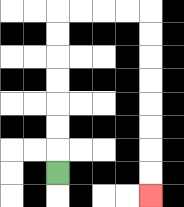{'start': '[2, 7]', 'end': '[6, 8]', 'path_directions': 'U,U,U,U,U,U,U,R,R,R,R,D,D,D,D,D,D,D,D', 'path_coordinates': '[[2, 7], [2, 6], [2, 5], [2, 4], [2, 3], [2, 2], [2, 1], [2, 0], [3, 0], [4, 0], [5, 0], [6, 0], [6, 1], [6, 2], [6, 3], [6, 4], [6, 5], [6, 6], [6, 7], [6, 8]]'}